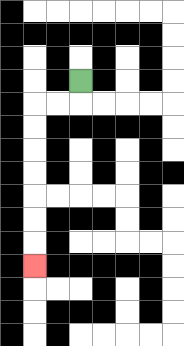{'start': '[3, 3]', 'end': '[1, 11]', 'path_directions': 'D,L,L,D,D,D,D,D,D,D', 'path_coordinates': '[[3, 3], [3, 4], [2, 4], [1, 4], [1, 5], [1, 6], [1, 7], [1, 8], [1, 9], [1, 10], [1, 11]]'}